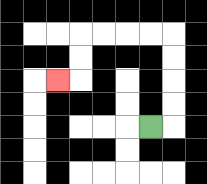{'start': '[6, 5]', 'end': '[2, 3]', 'path_directions': 'R,U,U,U,U,L,L,L,L,D,D,L', 'path_coordinates': '[[6, 5], [7, 5], [7, 4], [7, 3], [7, 2], [7, 1], [6, 1], [5, 1], [4, 1], [3, 1], [3, 2], [3, 3], [2, 3]]'}